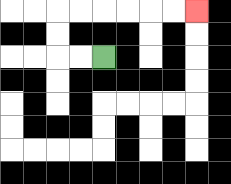{'start': '[4, 2]', 'end': '[8, 0]', 'path_directions': 'L,L,U,U,R,R,R,R,R,R', 'path_coordinates': '[[4, 2], [3, 2], [2, 2], [2, 1], [2, 0], [3, 0], [4, 0], [5, 0], [6, 0], [7, 0], [8, 0]]'}